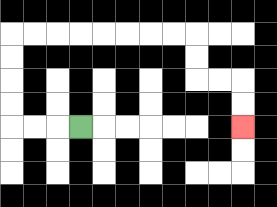{'start': '[3, 5]', 'end': '[10, 5]', 'path_directions': 'L,L,L,U,U,U,U,R,R,R,R,R,R,R,R,D,D,R,R,D,D', 'path_coordinates': '[[3, 5], [2, 5], [1, 5], [0, 5], [0, 4], [0, 3], [0, 2], [0, 1], [1, 1], [2, 1], [3, 1], [4, 1], [5, 1], [6, 1], [7, 1], [8, 1], [8, 2], [8, 3], [9, 3], [10, 3], [10, 4], [10, 5]]'}